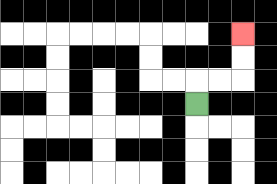{'start': '[8, 4]', 'end': '[10, 1]', 'path_directions': 'U,R,R,U,U', 'path_coordinates': '[[8, 4], [8, 3], [9, 3], [10, 3], [10, 2], [10, 1]]'}